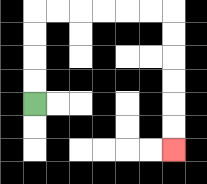{'start': '[1, 4]', 'end': '[7, 6]', 'path_directions': 'U,U,U,U,R,R,R,R,R,R,D,D,D,D,D,D', 'path_coordinates': '[[1, 4], [1, 3], [1, 2], [1, 1], [1, 0], [2, 0], [3, 0], [4, 0], [5, 0], [6, 0], [7, 0], [7, 1], [7, 2], [7, 3], [7, 4], [7, 5], [7, 6]]'}